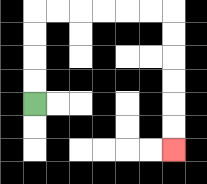{'start': '[1, 4]', 'end': '[7, 6]', 'path_directions': 'U,U,U,U,R,R,R,R,R,R,D,D,D,D,D,D', 'path_coordinates': '[[1, 4], [1, 3], [1, 2], [1, 1], [1, 0], [2, 0], [3, 0], [4, 0], [5, 0], [6, 0], [7, 0], [7, 1], [7, 2], [7, 3], [7, 4], [7, 5], [7, 6]]'}